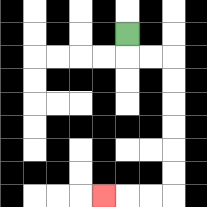{'start': '[5, 1]', 'end': '[4, 8]', 'path_directions': 'D,R,R,D,D,D,D,D,D,L,L,L', 'path_coordinates': '[[5, 1], [5, 2], [6, 2], [7, 2], [7, 3], [7, 4], [7, 5], [7, 6], [7, 7], [7, 8], [6, 8], [5, 8], [4, 8]]'}